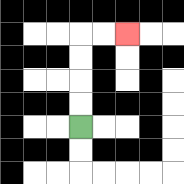{'start': '[3, 5]', 'end': '[5, 1]', 'path_directions': 'U,U,U,U,R,R', 'path_coordinates': '[[3, 5], [3, 4], [3, 3], [3, 2], [3, 1], [4, 1], [5, 1]]'}